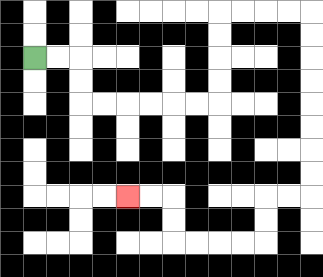{'start': '[1, 2]', 'end': '[5, 8]', 'path_directions': 'R,R,D,D,R,R,R,R,R,R,U,U,U,U,R,R,R,R,D,D,D,D,D,D,D,D,L,L,D,D,L,L,L,L,U,U,L,L', 'path_coordinates': '[[1, 2], [2, 2], [3, 2], [3, 3], [3, 4], [4, 4], [5, 4], [6, 4], [7, 4], [8, 4], [9, 4], [9, 3], [9, 2], [9, 1], [9, 0], [10, 0], [11, 0], [12, 0], [13, 0], [13, 1], [13, 2], [13, 3], [13, 4], [13, 5], [13, 6], [13, 7], [13, 8], [12, 8], [11, 8], [11, 9], [11, 10], [10, 10], [9, 10], [8, 10], [7, 10], [7, 9], [7, 8], [6, 8], [5, 8]]'}